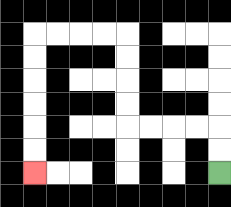{'start': '[9, 7]', 'end': '[1, 7]', 'path_directions': 'U,U,L,L,L,L,U,U,U,U,L,L,L,L,D,D,D,D,D,D', 'path_coordinates': '[[9, 7], [9, 6], [9, 5], [8, 5], [7, 5], [6, 5], [5, 5], [5, 4], [5, 3], [5, 2], [5, 1], [4, 1], [3, 1], [2, 1], [1, 1], [1, 2], [1, 3], [1, 4], [1, 5], [1, 6], [1, 7]]'}